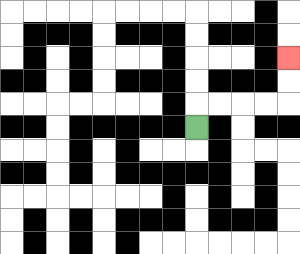{'start': '[8, 5]', 'end': '[12, 2]', 'path_directions': 'U,R,R,R,R,U,U', 'path_coordinates': '[[8, 5], [8, 4], [9, 4], [10, 4], [11, 4], [12, 4], [12, 3], [12, 2]]'}